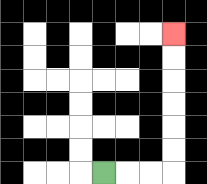{'start': '[4, 7]', 'end': '[7, 1]', 'path_directions': 'R,R,R,U,U,U,U,U,U', 'path_coordinates': '[[4, 7], [5, 7], [6, 7], [7, 7], [7, 6], [7, 5], [7, 4], [7, 3], [7, 2], [7, 1]]'}